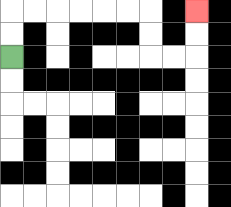{'start': '[0, 2]', 'end': '[8, 0]', 'path_directions': 'U,U,R,R,R,R,R,R,D,D,R,R,U,U', 'path_coordinates': '[[0, 2], [0, 1], [0, 0], [1, 0], [2, 0], [3, 0], [4, 0], [5, 0], [6, 0], [6, 1], [6, 2], [7, 2], [8, 2], [8, 1], [8, 0]]'}